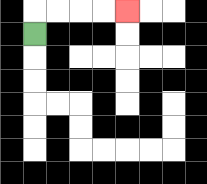{'start': '[1, 1]', 'end': '[5, 0]', 'path_directions': 'U,R,R,R,R', 'path_coordinates': '[[1, 1], [1, 0], [2, 0], [3, 0], [4, 0], [5, 0]]'}